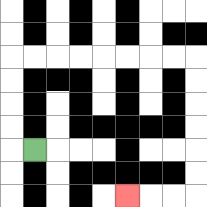{'start': '[1, 6]', 'end': '[5, 8]', 'path_directions': 'L,U,U,U,U,R,R,R,R,R,R,R,R,D,D,D,D,D,D,L,L,L', 'path_coordinates': '[[1, 6], [0, 6], [0, 5], [0, 4], [0, 3], [0, 2], [1, 2], [2, 2], [3, 2], [4, 2], [5, 2], [6, 2], [7, 2], [8, 2], [8, 3], [8, 4], [8, 5], [8, 6], [8, 7], [8, 8], [7, 8], [6, 8], [5, 8]]'}